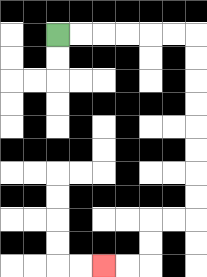{'start': '[2, 1]', 'end': '[4, 11]', 'path_directions': 'R,R,R,R,R,R,D,D,D,D,D,D,D,D,L,L,D,D,L,L', 'path_coordinates': '[[2, 1], [3, 1], [4, 1], [5, 1], [6, 1], [7, 1], [8, 1], [8, 2], [8, 3], [8, 4], [8, 5], [8, 6], [8, 7], [8, 8], [8, 9], [7, 9], [6, 9], [6, 10], [6, 11], [5, 11], [4, 11]]'}